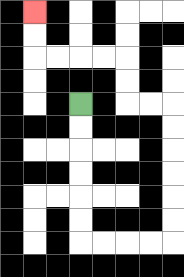{'start': '[3, 4]', 'end': '[1, 0]', 'path_directions': 'D,D,D,D,D,D,R,R,R,R,U,U,U,U,U,U,L,L,U,U,L,L,L,L,U,U', 'path_coordinates': '[[3, 4], [3, 5], [3, 6], [3, 7], [3, 8], [3, 9], [3, 10], [4, 10], [5, 10], [6, 10], [7, 10], [7, 9], [7, 8], [7, 7], [7, 6], [7, 5], [7, 4], [6, 4], [5, 4], [5, 3], [5, 2], [4, 2], [3, 2], [2, 2], [1, 2], [1, 1], [1, 0]]'}